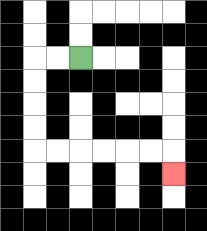{'start': '[3, 2]', 'end': '[7, 7]', 'path_directions': 'L,L,D,D,D,D,R,R,R,R,R,R,D', 'path_coordinates': '[[3, 2], [2, 2], [1, 2], [1, 3], [1, 4], [1, 5], [1, 6], [2, 6], [3, 6], [4, 6], [5, 6], [6, 6], [7, 6], [7, 7]]'}